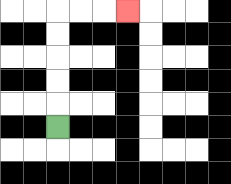{'start': '[2, 5]', 'end': '[5, 0]', 'path_directions': 'U,U,U,U,U,R,R,R', 'path_coordinates': '[[2, 5], [2, 4], [2, 3], [2, 2], [2, 1], [2, 0], [3, 0], [4, 0], [5, 0]]'}